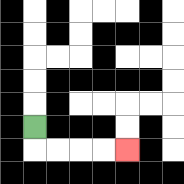{'start': '[1, 5]', 'end': '[5, 6]', 'path_directions': 'D,R,R,R,R', 'path_coordinates': '[[1, 5], [1, 6], [2, 6], [3, 6], [4, 6], [5, 6]]'}